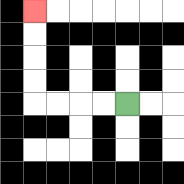{'start': '[5, 4]', 'end': '[1, 0]', 'path_directions': 'L,L,L,L,U,U,U,U', 'path_coordinates': '[[5, 4], [4, 4], [3, 4], [2, 4], [1, 4], [1, 3], [1, 2], [1, 1], [1, 0]]'}